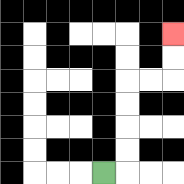{'start': '[4, 7]', 'end': '[7, 1]', 'path_directions': 'R,U,U,U,U,R,R,U,U', 'path_coordinates': '[[4, 7], [5, 7], [5, 6], [5, 5], [5, 4], [5, 3], [6, 3], [7, 3], [7, 2], [7, 1]]'}